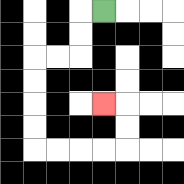{'start': '[4, 0]', 'end': '[4, 4]', 'path_directions': 'L,D,D,L,L,D,D,D,D,R,R,R,R,U,U,L', 'path_coordinates': '[[4, 0], [3, 0], [3, 1], [3, 2], [2, 2], [1, 2], [1, 3], [1, 4], [1, 5], [1, 6], [2, 6], [3, 6], [4, 6], [5, 6], [5, 5], [5, 4], [4, 4]]'}